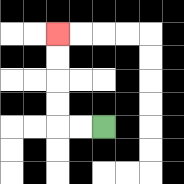{'start': '[4, 5]', 'end': '[2, 1]', 'path_directions': 'L,L,U,U,U,U', 'path_coordinates': '[[4, 5], [3, 5], [2, 5], [2, 4], [2, 3], [2, 2], [2, 1]]'}